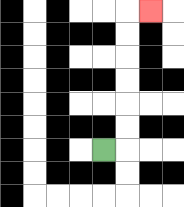{'start': '[4, 6]', 'end': '[6, 0]', 'path_directions': 'R,U,U,U,U,U,U,R', 'path_coordinates': '[[4, 6], [5, 6], [5, 5], [5, 4], [5, 3], [5, 2], [5, 1], [5, 0], [6, 0]]'}